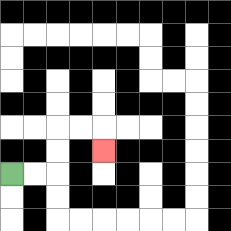{'start': '[0, 7]', 'end': '[4, 6]', 'path_directions': 'R,R,U,U,R,R,D', 'path_coordinates': '[[0, 7], [1, 7], [2, 7], [2, 6], [2, 5], [3, 5], [4, 5], [4, 6]]'}